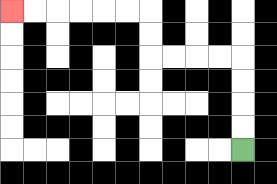{'start': '[10, 6]', 'end': '[0, 0]', 'path_directions': 'U,U,U,U,L,L,L,L,U,U,L,L,L,L,L,L', 'path_coordinates': '[[10, 6], [10, 5], [10, 4], [10, 3], [10, 2], [9, 2], [8, 2], [7, 2], [6, 2], [6, 1], [6, 0], [5, 0], [4, 0], [3, 0], [2, 0], [1, 0], [0, 0]]'}